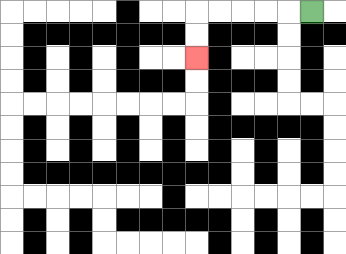{'start': '[13, 0]', 'end': '[8, 2]', 'path_directions': 'L,L,L,L,L,D,D', 'path_coordinates': '[[13, 0], [12, 0], [11, 0], [10, 0], [9, 0], [8, 0], [8, 1], [8, 2]]'}